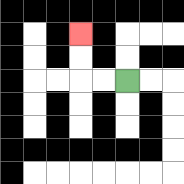{'start': '[5, 3]', 'end': '[3, 1]', 'path_directions': 'L,L,U,U', 'path_coordinates': '[[5, 3], [4, 3], [3, 3], [3, 2], [3, 1]]'}